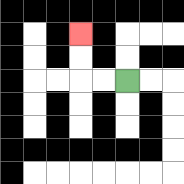{'start': '[5, 3]', 'end': '[3, 1]', 'path_directions': 'L,L,U,U', 'path_coordinates': '[[5, 3], [4, 3], [3, 3], [3, 2], [3, 1]]'}